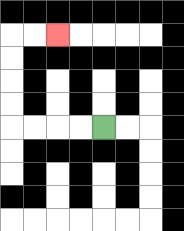{'start': '[4, 5]', 'end': '[2, 1]', 'path_directions': 'L,L,L,L,U,U,U,U,R,R', 'path_coordinates': '[[4, 5], [3, 5], [2, 5], [1, 5], [0, 5], [0, 4], [0, 3], [0, 2], [0, 1], [1, 1], [2, 1]]'}